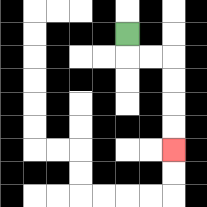{'start': '[5, 1]', 'end': '[7, 6]', 'path_directions': 'D,R,R,D,D,D,D', 'path_coordinates': '[[5, 1], [5, 2], [6, 2], [7, 2], [7, 3], [7, 4], [7, 5], [7, 6]]'}